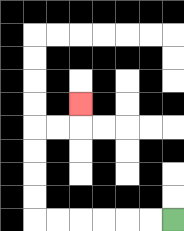{'start': '[7, 9]', 'end': '[3, 4]', 'path_directions': 'L,L,L,L,L,L,U,U,U,U,R,R,U', 'path_coordinates': '[[7, 9], [6, 9], [5, 9], [4, 9], [3, 9], [2, 9], [1, 9], [1, 8], [1, 7], [1, 6], [1, 5], [2, 5], [3, 5], [3, 4]]'}